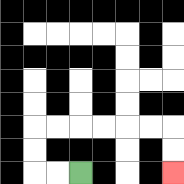{'start': '[3, 7]', 'end': '[7, 7]', 'path_directions': 'L,L,U,U,R,R,R,R,R,R,D,D', 'path_coordinates': '[[3, 7], [2, 7], [1, 7], [1, 6], [1, 5], [2, 5], [3, 5], [4, 5], [5, 5], [6, 5], [7, 5], [7, 6], [7, 7]]'}